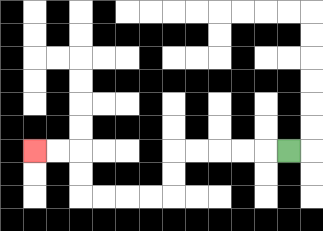{'start': '[12, 6]', 'end': '[1, 6]', 'path_directions': 'L,L,L,L,L,D,D,L,L,L,L,U,U,L,L', 'path_coordinates': '[[12, 6], [11, 6], [10, 6], [9, 6], [8, 6], [7, 6], [7, 7], [7, 8], [6, 8], [5, 8], [4, 8], [3, 8], [3, 7], [3, 6], [2, 6], [1, 6]]'}